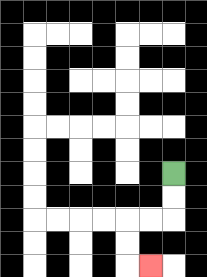{'start': '[7, 7]', 'end': '[6, 11]', 'path_directions': 'D,D,L,L,D,D,R', 'path_coordinates': '[[7, 7], [7, 8], [7, 9], [6, 9], [5, 9], [5, 10], [5, 11], [6, 11]]'}